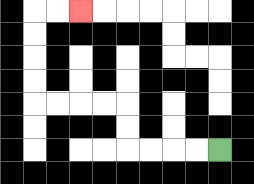{'start': '[9, 6]', 'end': '[3, 0]', 'path_directions': 'L,L,L,L,U,U,L,L,L,L,U,U,U,U,R,R', 'path_coordinates': '[[9, 6], [8, 6], [7, 6], [6, 6], [5, 6], [5, 5], [5, 4], [4, 4], [3, 4], [2, 4], [1, 4], [1, 3], [1, 2], [1, 1], [1, 0], [2, 0], [3, 0]]'}